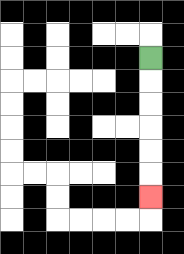{'start': '[6, 2]', 'end': '[6, 8]', 'path_directions': 'D,D,D,D,D,D', 'path_coordinates': '[[6, 2], [6, 3], [6, 4], [6, 5], [6, 6], [6, 7], [6, 8]]'}